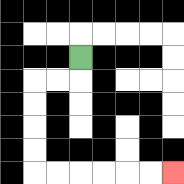{'start': '[3, 2]', 'end': '[7, 7]', 'path_directions': 'D,L,L,D,D,D,D,R,R,R,R,R,R', 'path_coordinates': '[[3, 2], [3, 3], [2, 3], [1, 3], [1, 4], [1, 5], [1, 6], [1, 7], [2, 7], [3, 7], [4, 7], [5, 7], [6, 7], [7, 7]]'}